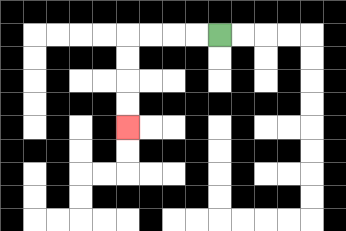{'start': '[9, 1]', 'end': '[5, 5]', 'path_directions': 'L,L,L,L,D,D,D,D', 'path_coordinates': '[[9, 1], [8, 1], [7, 1], [6, 1], [5, 1], [5, 2], [5, 3], [5, 4], [5, 5]]'}